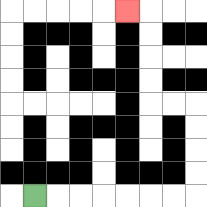{'start': '[1, 8]', 'end': '[5, 0]', 'path_directions': 'R,R,R,R,R,R,R,U,U,U,U,L,L,U,U,U,U,L', 'path_coordinates': '[[1, 8], [2, 8], [3, 8], [4, 8], [5, 8], [6, 8], [7, 8], [8, 8], [8, 7], [8, 6], [8, 5], [8, 4], [7, 4], [6, 4], [6, 3], [6, 2], [6, 1], [6, 0], [5, 0]]'}